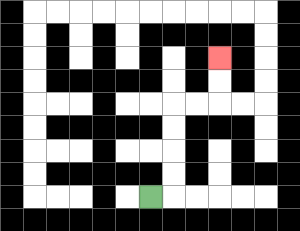{'start': '[6, 8]', 'end': '[9, 2]', 'path_directions': 'R,U,U,U,U,R,R,U,U', 'path_coordinates': '[[6, 8], [7, 8], [7, 7], [7, 6], [7, 5], [7, 4], [8, 4], [9, 4], [9, 3], [9, 2]]'}